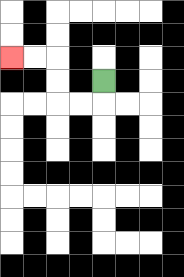{'start': '[4, 3]', 'end': '[0, 2]', 'path_directions': 'D,L,L,U,U,L,L', 'path_coordinates': '[[4, 3], [4, 4], [3, 4], [2, 4], [2, 3], [2, 2], [1, 2], [0, 2]]'}